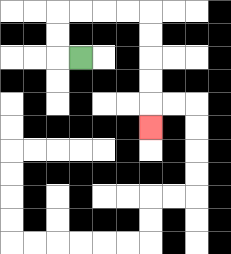{'start': '[3, 2]', 'end': '[6, 5]', 'path_directions': 'L,U,U,R,R,R,R,D,D,D,D,D', 'path_coordinates': '[[3, 2], [2, 2], [2, 1], [2, 0], [3, 0], [4, 0], [5, 0], [6, 0], [6, 1], [6, 2], [6, 3], [6, 4], [6, 5]]'}